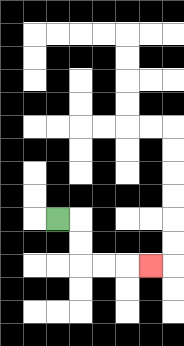{'start': '[2, 9]', 'end': '[6, 11]', 'path_directions': 'R,D,D,R,R,R', 'path_coordinates': '[[2, 9], [3, 9], [3, 10], [3, 11], [4, 11], [5, 11], [6, 11]]'}